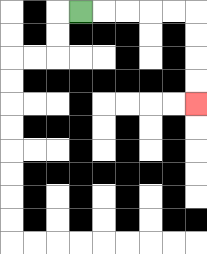{'start': '[3, 0]', 'end': '[8, 4]', 'path_directions': 'R,R,R,R,R,D,D,D,D', 'path_coordinates': '[[3, 0], [4, 0], [5, 0], [6, 0], [7, 0], [8, 0], [8, 1], [8, 2], [8, 3], [8, 4]]'}